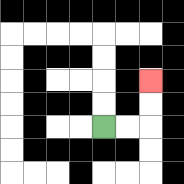{'start': '[4, 5]', 'end': '[6, 3]', 'path_directions': 'R,R,U,U', 'path_coordinates': '[[4, 5], [5, 5], [6, 5], [6, 4], [6, 3]]'}